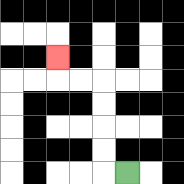{'start': '[5, 7]', 'end': '[2, 2]', 'path_directions': 'L,U,U,U,U,L,L,U', 'path_coordinates': '[[5, 7], [4, 7], [4, 6], [4, 5], [4, 4], [4, 3], [3, 3], [2, 3], [2, 2]]'}